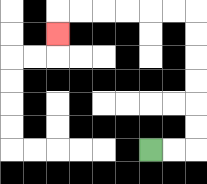{'start': '[6, 6]', 'end': '[2, 1]', 'path_directions': 'R,R,U,U,U,U,U,U,L,L,L,L,L,L,D', 'path_coordinates': '[[6, 6], [7, 6], [8, 6], [8, 5], [8, 4], [8, 3], [8, 2], [8, 1], [8, 0], [7, 0], [6, 0], [5, 0], [4, 0], [3, 0], [2, 0], [2, 1]]'}